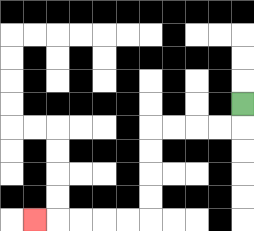{'start': '[10, 4]', 'end': '[1, 9]', 'path_directions': 'D,L,L,L,L,D,D,D,D,L,L,L,L,L', 'path_coordinates': '[[10, 4], [10, 5], [9, 5], [8, 5], [7, 5], [6, 5], [6, 6], [6, 7], [6, 8], [6, 9], [5, 9], [4, 9], [3, 9], [2, 9], [1, 9]]'}